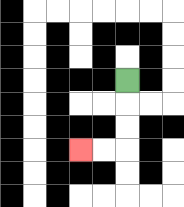{'start': '[5, 3]', 'end': '[3, 6]', 'path_directions': 'D,D,D,L,L', 'path_coordinates': '[[5, 3], [5, 4], [5, 5], [5, 6], [4, 6], [3, 6]]'}